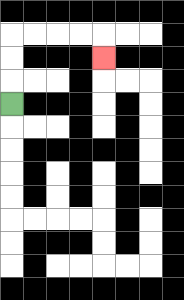{'start': '[0, 4]', 'end': '[4, 2]', 'path_directions': 'U,U,U,R,R,R,R,D', 'path_coordinates': '[[0, 4], [0, 3], [0, 2], [0, 1], [1, 1], [2, 1], [3, 1], [4, 1], [4, 2]]'}